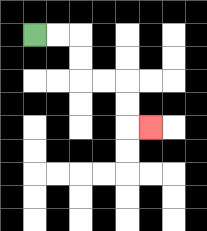{'start': '[1, 1]', 'end': '[6, 5]', 'path_directions': 'R,R,D,D,R,R,D,D,R', 'path_coordinates': '[[1, 1], [2, 1], [3, 1], [3, 2], [3, 3], [4, 3], [5, 3], [5, 4], [5, 5], [6, 5]]'}